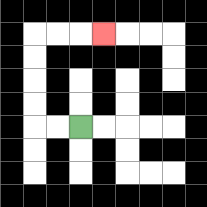{'start': '[3, 5]', 'end': '[4, 1]', 'path_directions': 'L,L,U,U,U,U,R,R,R', 'path_coordinates': '[[3, 5], [2, 5], [1, 5], [1, 4], [1, 3], [1, 2], [1, 1], [2, 1], [3, 1], [4, 1]]'}